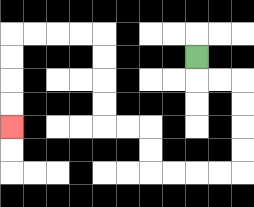{'start': '[8, 2]', 'end': '[0, 5]', 'path_directions': 'D,R,R,D,D,D,D,L,L,L,L,U,U,L,L,U,U,U,U,L,L,L,L,D,D,D,D', 'path_coordinates': '[[8, 2], [8, 3], [9, 3], [10, 3], [10, 4], [10, 5], [10, 6], [10, 7], [9, 7], [8, 7], [7, 7], [6, 7], [6, 6], [6, 5], [5, 5], [4, 5], [4, 4], [4, 3], [4, 2], [4, 1], [3, 1], [2, 1], [1, 1], [0, 1], [0, 2], [0, 3], [0, 4], [0, 5]]'}